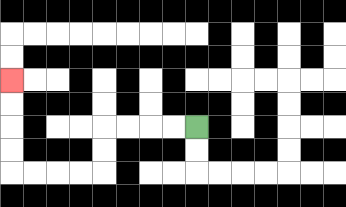{'start': '[8, 5]', 'end': '[0, 3]', 'path_directions': 'L,L,L,L,D,D,L,L,L,L,U,U,U,U', 'path_coordinates': '[[8, 5], [7, 5], [6, 5], [5, 5], [4, 5], [4, 6], [4, 7], [3, 7], [2, 7], [1, 7], [0, 7], [0, 6], [0, 5], [0, 4], [0, 3]]'}